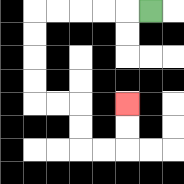{'start': '[6, 0]', 'end': '[5, 4]', 'path_directions': 'L,L,L,L,L,D,D,D,D,R,R,D,D,R,R,U,U', 'path_coordinates': '[[6, 0], [5, 0], [4, 0], [3, 0], [2, 0], [1, 0], [1, 1], [1, 2], [1, 3], [1, 4], [2, 4], [3, 4], [3, 5], [3, 6], [4, 6], [5, 6], [5, 5], [5, 4]]'}